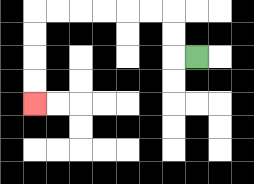{'start': '[8, 2]', 'end': '[1, 4]', 'path_directions': 'L,U,U,L,L,L,L,L,L,D,D,D,D', 'path_coordinates': '[[8, 2], [7, 2], [7, 1], [7, 0], [6, 0], [5, 0], [4, 0], [3, 0], [2, 0], [1, 0], [1, 1], [1, 2], [1, 3], [1, 4]]'}